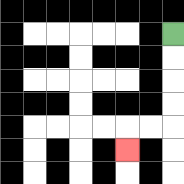{'start': '[7, 1]', 'end': '[5, 6]', 'path_directions': 'D,D,D,D,L,L,D', 'path_coordinates': '[[7, 1], [7, 2], [7, 3], [7, 4], [7, 5], [6, 5], [5, 5], [5, 6]]'}